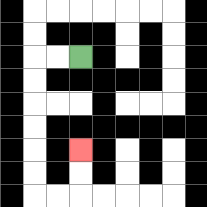{'start': '[3, 2]', 'end': '[3, 6]', 'path_directions': 'L,L,D,D,D,D,D,D,R,R,U,U', 'path_coordinates': '[[3, 2], [2, 2], [1, 2], [1, 3], [1, 4], [1, 5], [1, 6], [1, 7], [1, 8], [2, 8], [3, 8], [3, 7], [3, 6]]'}